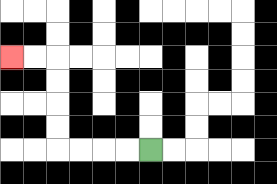{'start': '[6, 6]', 'end': '[0, 2]', 'path_directions': 'L,L,L,L,U,U,U,U,L,L', 'path_coordinates': '[[6, 6], [5, 6], [4, 6], [3, 6], [2, 6], [2, 5], [2, 4], [2, 3], [2, 2], [1, 2], [0, 2]]'}